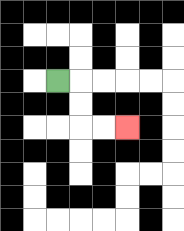{'start': '[2, 3]', 'end': '[5, 5]', 'path_directions': 'R,D,D,R,R', 'path_coordinates': '[[2, 3], [3, 3], [3, 4], [3, 5], [4, 5], [5, 5]]'}